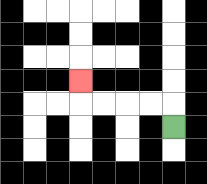{'start': '[7, 5]', 'end': '[3, 3]', 'path_directions': 'U,L,L,L,L,U', 'path_coordinates': '[[7, 5], [7, 4], [6, 4], [5, 4], [4, 4], [3, 4], [3, 3]]'}